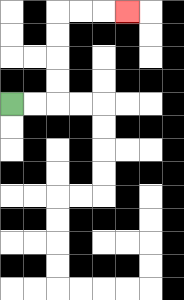{'start': '[0, 4]', 'end': '[5, 0]', 'path_directions': 'R,R,U,U,U,U,R,R,R', 'path_coordinates': '[[0, 4], [1, 4], [2, 4], [2, 3], [2, 2], [2, 1], [2, 0], [3, 0], [4, 0], [5, 0]]'}